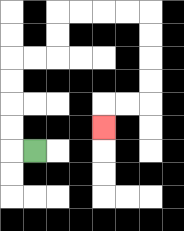{'start': '[1, 6]', 'end': '[4, 5]', 'path_directions': 'L,U,U,U,U,R,R,U,U,R,R,R,R,D,D,D,D,L,L,D', 'path_coordinates': '[[1, 6], [0, 6], [0, 5], [0, 4], [0, 3], [0, 2], [1, 2], [2, 2], [2, 1], [2, 0], [3, 0], [4, 0], [5, 0], [6, 0], [6, 1], [6, 2], [6, 3], [6, 4], [5, 4], [4, 4], [4, 5]]'}